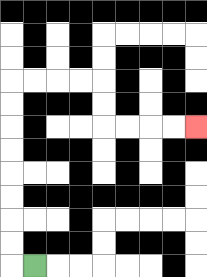{'start': '[1, 11]', 'end': '[8, 5]', 'path_directions': 'L,U,U,U,U,U,U,U,U,R,R,R,R,D,D,R,R,R,R', 'path_coordinates': '[[1, 11], [0, 11], [0, 10], [0, 9], [0, 8], [0, 7], [0, 6], [0, 5], [0, 4], [0, 3], [1, 3], [2, 3], [3, 3], [4, 3], [4, 4], [4, 5], [5, 5], [6, 5], [7, 5], [8, 5]]'}